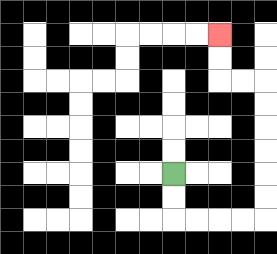{'start': '[7, 7]', 'end': '[9, 1]', 'path_directions': 'D,D,R,R,R,R,U,U,U,U,U,U,L,L,U,U', 'path_coordinates': '[[7, 7], [7, 8], [7, 9], [8, 9], [9, 9], [10, 9], [11, 9], [11, 8], [11, 7], [11, 6], [11, 5], [11, 4], [11, 3], [10, 3], [9, 3], [9, 2], [9, 1]]'}